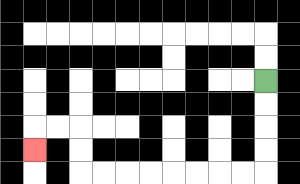{'start': '[11, 3]', 'end': '[1, 6]', 'path_directions': 'D,D,D,D,L,L,L,L,L,L,L,L,U,U,L,L,D', 'path_coordinates': '[[11, 3], [11, 4], [11, 5], [11, 6], [11, 7], [10, 7], [9, 7], [8, 7], [7, 7], [6, 7], [5, 7], [4, 7], [3, 7], [3, 6], [3, 5], [2, 5], [1, 5], [1, 6]]'}